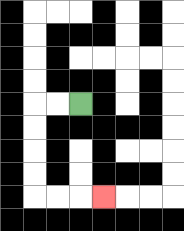{'start': '[3, 4]', 'end': '[4, 8]', 'path_directions': 'L,L,D,D,D,D,R,R,R', 'path_coordinates': '[[3, 4], [2, 4], [1, 4], [1, 5], [1, 6], [1, 7], [1, 8], [2, 8], [3, 8], [4, 8]]'}